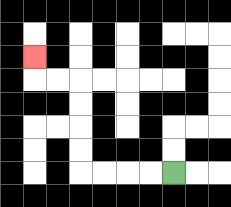{'start': '[7, 7]', 'end': '[1, 2]', 'path_directions': 'L,L,L,L,U,U,U,U,L,L,U', 'path_coordinates': '[[7, 7], [6, 7], [5, 7], [4, 7], [3, 7], [3, 6], [3, 5], [3, 4], [3, 3], [2, 3], [1, 3], [1, 2]]'}